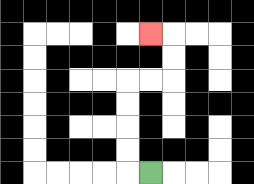{'start': '[6, 7]', 'end': '[6, 1]', 'path_directions': 'L,U,U,U,U,R,R,U,U,L', 'path_coordinates': '[[6, 7], [5, 7], [5, 6], [5, 5], [5, 4], [5, 3], [6, 3], [7, 3], [7, 2], [7, 1], [6, 1]]'}